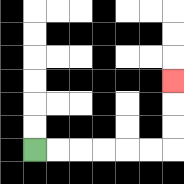{'start': '[1, 6]', 'end': '[7, 3]', 'path_directions': 'R,R,R,R,R,R,U,U,U', 'path_coordinates': '[[1, 6], [2, 6], [3, 6], [4, 6], [5, 6], [6, 6], [7, 6], [7, 5], [7, 4], [7, 3]]'}